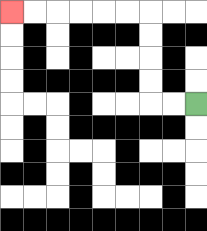{'start': '[8, 4]', 'end': '[0, 0]', 'path_directions': 'L,L,U,U,U,U,L,L,L,L,L,L', 'path_coordinates': '[[8, 4], [7, 4], [6, 4], [6, 3], [6, 2], [6, 1], [6, 0], [5, 0], [4, 0], [3, 0], [2, 0], [1, 0], [0, 0]]'}